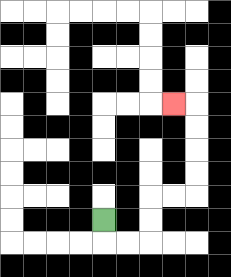{'start': '[4, 9]', 'end': '[7, 4]', 'path_directions': 'D,R,R,U,U,R,R,U,U,U,U,L', 'path_coordinates': '[[4, 9], [4, 10], [5, 10], [6, 10], [6, 9], [6, 8], [7, 8], [8, 8], [8, 7], [8, 6], [8, 5], [8, 4], [7, 4]]'}